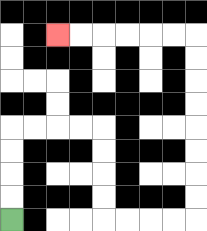{'start': '[0, 9]', 'end': '[2, 1]', 'path_directions': 'U,U,U,U,R,R,R,R,D,D,D,D,R,R,R,R,U,U,U,U,U,U,U,U,L,L,L,L,L,L', 'path_coordinates': '[[0, 9], [0, 8], [0, 7], [0, 6], [0, 5], [1, 5], [2, 5], [3, 5], [4, 5], [4, 6], [4, 7], [4, 8], [4, 9], [5, 9], [6, 9], [7, 9], [8, 9], [8, 8], [8, 7], [8, 6], [8, 5], [8, 4], [8, 3], [8, 2], [8, 1], [7, 1], [6, 1], [5, 1], [4, 1], [3, 1], [2, 1]]'}